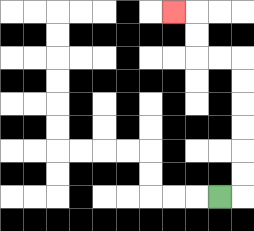{'start': '[9, 8]', 'end': '[7, 0]', 'path_directions': 'R,U,U,U,U,U,U,L,L,U,U,L', 'path_coordinates': '[[9, 8], [10, 8], [10, 7], [10, 6], [10, 5], [10, 4], [10, 3], [10, 2], [9, 2], [8, 2], [8, 1], [8, 0], [7, 0]]'}